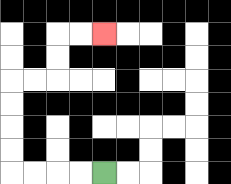{'start': '[4, 7]', 'end': '[4, 1]', 'path_directions': 'L,L,L,L,U,U,U,U,R,R,U,U,R,R', 'path_coordinates': '[[4, 7], [3, 7], [2, 7], [1, 7], [0, 7], [0, 6], [0, 5], [0, 4], [0, 3], [1, 3], [2, 3], [2, 2], [2, 1], [3, 1], [4, 1]]'}